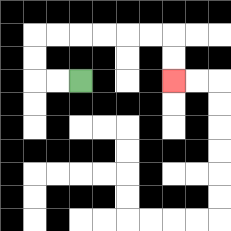{'start': '[3, 3]', 'end': '[7, 3]', 'path_directions': 'L,L,U,U,R,R,R,R,R,R,D,D', 'path_coordinates': '[[3, 3], [2, 3], [1, 3], [1, 2], [1, 1], [2, 1], [3, 1], [4, 1], [5, 1], [6, 1], [7, 1], [7, 2], [7, 3]]'}